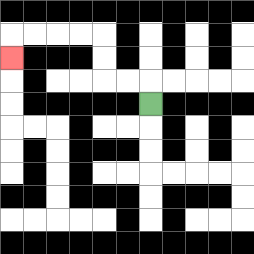{'start': '[6, 4]', 'end': '[0, 2]', 'path_directions': 'U,L,L,U,U,L,L,L,L,D', 'path_coordinates': '[[6, 4], [6, 3], [5, 3], [4, 3], [4, 2], [4, 1], [3, 1], [2, 1], [1, 1], [0, 1], [0, 2]]'}